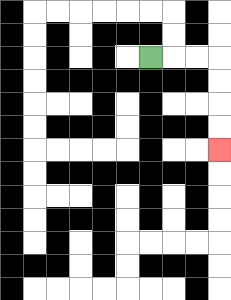{'start': '[6, 2]', 'end': '[9, 6]', 'path_directions': 'R,R,R,D,D,D,D', 'path_coordinates': '[[6, 2], [7, 2], [8, 2], [9, 2], [9, 3], [9, 4], [9, 5], [9, 6]]'}